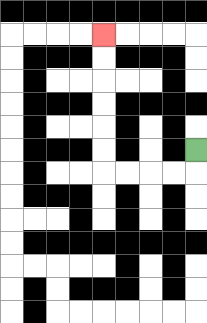{'start': '[8, 6]', 'end': '[4, 1]', 'path_directions': 'D,L,L,L,L,U,U,U,U,U,U', 'path_coordinates': '[[8, 6], [8, 7], [7, 7], [6, 7], [5, 7], [4, 7], [4, 6], [4, 5], [4, 4], [4, 3], [4, 2], [4, 1]]'}